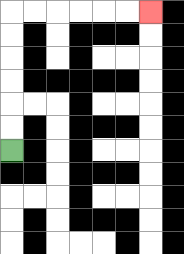{'start': '[0, 6]', 'end': '[6, 0]', 'path_directions': 'U,U,U,U,U,U,R,R,R,R,R,R', 'path_coordinates': '[[0, 6], [0, 5], [0, 4], [0, 3], [0, 2], [0, 1], [0, 0], [1, 0], [2, 0], [3, 0], [4, 0], [5, 0], [6, 0]]'}